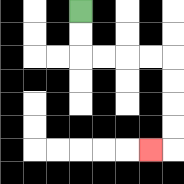{'start': '[3, 0]', 'end': '[6, 6]', 'path_directions': 'D,D,R,R,R,R,D,D,D,D,L', 'path_coordinates': '[[3, 0], [3, 1], [3, 2], [4, 2], [5, 2], [6, 2], [7, 2], [7, 3], [7, 4], [7, 5], [7, 6], [6, 6]]'}